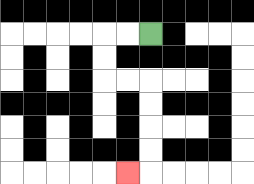{'start': '[6, 1]', 'end': '[5, 7]', 'path_directions': 'L,L,D,D,R,R,D,D,D,D,L', 'path_coordinates': '[[6, 1], [5, 1], [4, 1], [4, 2], [4, 3], [5, 3], [6, 3], [6, 4], [6, 5], [6, 6], [6, 7], [5, 7]]'}